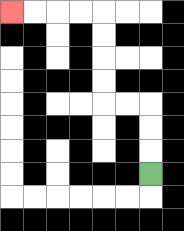{'start': '[6, 7]', 'end': '[0, 0]', 'path_directions': 'U,U,U,L,L,U,U,U,U,L,L,L,L', 'path_coordinates': '[[6, 7], [6, 6], [6, 5], [6, 4], [5, 4], [4, 4], [4, 3], [4, 2], [4, 1], [4, 0], [3, 0], [2, 0], [1, 0], [0, 0]]'}